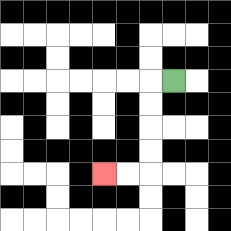{'start': '[7, 3]', 'end': '[4, 7]', 'path_directions': 'L,D,D,D,D,L,L', 'path_coordinates': '[[7, 3], [6, 3], [6, 4], [6, 5], [6, 6], [6, 7], [5, 7], [4, 7]]'}